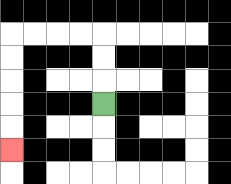{'start': '[4, 4]', 'end': '[0, 6]', 'path_directions': 'U,U,U,L,L,L,L,D,D,D,D,D', 'path_coordinates': '[[4, 4], [4, 3], [4, 2], [4, 1], [3, 1], [2, 1], [1, 1], [0, 1], [0, 2], [0, 3], [0, 4], [0, 5], [0, 6]]'}